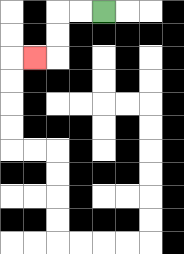{'start': '[4, 0]', 'end': '[1, 2]', 'path_directions': 'L,L,D,D,L', 'path_coordinates': '[[4, 0], [3, 0], [2, 0], [2, 1], [2, 2], [1, 2]]'}